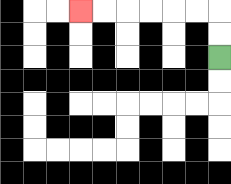{'start': '[9, 2]', 'end': '[3, 0]', 'path_directions': 'U,U,L,L,L,L,L,L', 'path_coordinates': '[[9, 2], [9, 1], [9, 0], [8, 0], [7, 0], [6, 0], [5, 0], [4, 0], [3, 0]]'}